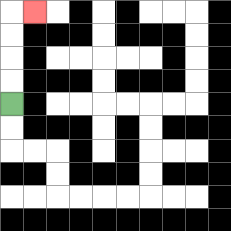{'start': '[0, 4]', 'end': '[1, 0]', 'path_directions': 'U,U,U,U,R', 'path_coordinates': '[[0, 4], [0, 3], [0, 2], [0, 1], [0, 0], [1, 0]]'}